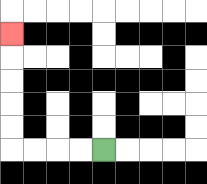{'start': '[4, 6]', 'end': '[0, 1]', 'path_directions': 'L,L,L,L,U,U,U,U,U', 'path_coordinates': '[[4, 6], [3, 6], [2, 6], [1, 6], [0, 6], [0, 5], [0, 4], [0, 3], [0, 2], [0, 1]]'}